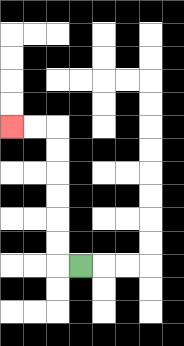{'start': '[3, 11]', 'end': '[0, 5]', 'path_directions': 'L,U,U,U,U,U,U,L,L', 'path_coordinates': '[[3, 11], [2, 11], [2, 10], [2, 9], [2, 8], [2, 7], [2, 6], [2, 5], [1, 5], [0, 5]]'}